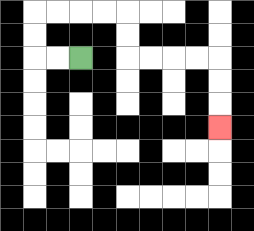{'start': '[3, 2]', 'end': '[9, 5]', 'path_directions': 'L,L,U,U,R,R,R,R,D,D,R,R,R,R,D,D,D', 'path_coordinates': '[[3, 2], [2, 2], [1, 2], [1, 1], [1, 0], [2, 0], [3, 0], [4, 0], [5, 0], [5, 1], [5, 2], [6, 2], [7, 2], [8, 2], [9, 2], [9, 3], [9, 4], [9, 5]]'}